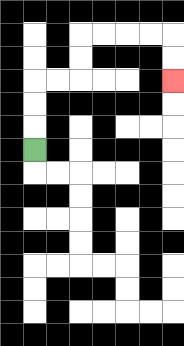{'start': '[1, 6]', 'end': '[7, 3]', 'path_directions': 'U,U,U,R,R,U,U,R,R,R,R,D,D', 'path_coordinates': '[[1, 6], [1, 5], [1, 4], [1, 3], [2, 3], [3, 3], [3, 2], [3, 1], [4, 1], [5, 1], [6, 1], [7, 1], [7, 2], [7, 3]]'}